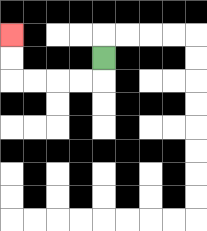{'start': '[4, 2]', 'end': '[0, 1]', 'path_directions': 'D,L,L,L,L,U,U', 'path_coordinates': '[[4, 2], [4, 3], [3, 3], [2, 3], [1, 3], [0, 3], [0, 2], [0, 1]]'}